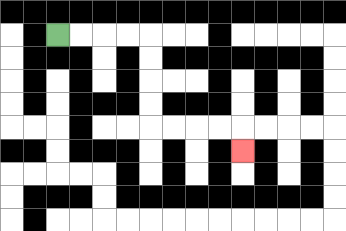{'start': '[2, 1]', 'end': '[10, 6]', 'path_directions': 'R,R,R,R,D,D,D,D,R,R,R,R,D', 'path_coordinates': '[[2, 1], [3, 1], [4, 1], [5, 1], [6, 1], [6, 2], [6, 3], [6, 4], [6, 5], [7, 5], [8, 5], [9, 5], [10, 5], [10, 6]]'}